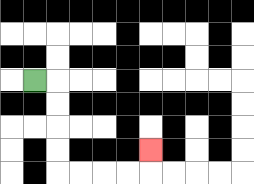{'start': '[1, 3]', 'end': '[6, 6]', 'path_directions': 'R,D,D,D,D,R,R,R,R,U', 'path_coordinates': '[[1, 3], [2, 3], [2, 4], [2, 5], [2, 6], [2, 7], [3, 7], [4, 7], [5, 7], [6, 7], [6, 6]]'}